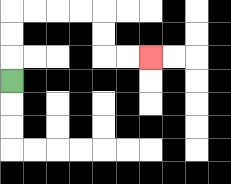{'start': '[0, 3]', 'end': '[6, 2]', 'path_directions': 'U,U,U,R,R,R,R,D,D,R,R', 'path_coordinates': '[[0, 3], [0, 2], [0, 1], [0, 0], [1, 0], [2, 0], [3, 0], [4, 0], [4, 1], [4, 2], [5, 2], [6, 2]]'}